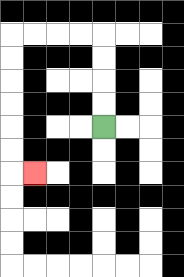{'start': '[4, 5]', 'end': '[1, 7]', 'path_directions': 'U,U,U,U,L,L,L,L,D,D,D,D,D,D,R', 'path_coordinates': '[[4, 5], [4, 4], [4, 3], [4, 2], [4, 1], [3, 1], [2, 1], [1, 1], [0, 1], [0, 2], [0, 3], [0, 4], [0, 5], [0, 6], [0, 7], [1, 7]]'}